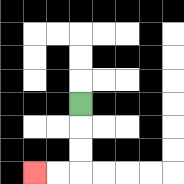{'start': '[3, 4]', 'end': '[1, 7]', 'path_directions': 'D,D,D,L,L', 'path_coordinates': '[[3, 4], [3, 5], [3, 6], [3, 7], [2, 7], [1, 7]]'}